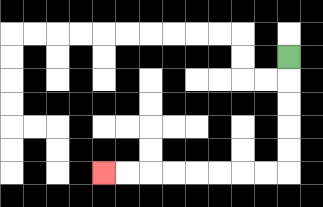{'start': '[12, 2]', 'end': '[4, 7]', 'path_directions': 'D,D,D,D,D,L,L,L,L,L,L,L,L', 'path_coordinates': '[[12, 2], [12, 3], [12, 4], [12, 5], [12, 6], [12, 7], [11, 7], [10, 7], [9, 7], [8, 7], [7, 7], [6, 7], [5, 7], [4, 7]]'}